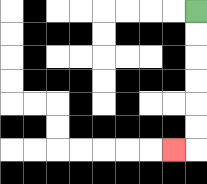{'start': '[8, 0]', 'end': '[7, 6]', 'path_directions': 'D,D,D,D,D,D,L', 'path_coordinates': '[[8, 0], [8, 1], [8, 2], [8, 3], [8, 4], [8, 5], [8, 6], [7, 6]]'}